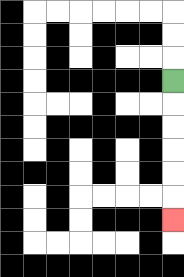{'start': '[7, 3]', 'end': '[7, 9]', 'path_directions': 'D,D,D,D,D,D', 'path_coordinates': '[[7, 3], [7, 4], [7, 5], [7, 6], [7, 7], [7, 8], [7, 9]]'}